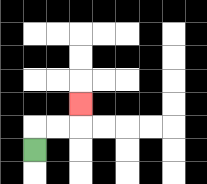{'start': '[1, 6]', 'end': '[3, 4]', 'path_directions': 'U,R,R,U', 'path_coordinates': '[[1, 6], [1, 5], [2, 5], [3, 5], [3, 4]]'}